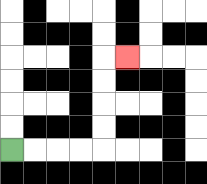{'start': '[0, 6]', 'end': '[5, 2]', 'path_directions': 'R,R,R,R,U,U,U,U,R', 'path_coordinates': '[[0, 6], [1, 6], [2, 6], [3, 6], [4, 6], [4, 5], [4, 4], [4, 3], [4, 2], [5, 2]]'}